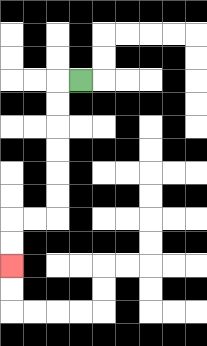{'start': '[3, 3]', 'end': '[0, 11]', 'path_directions': 'L,D,D,D,D,D,D,L,L,D,D', 'path_coordinates': '[[3, 3], [2, 3], [2, 4], [2, 5], [2, 6], [2, 7], [2, 8], [2, 9], [1, 9], [0, 9], [0, 10], [0, 11]]'}